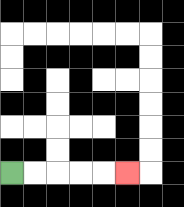{'start': '[0, 7]', 'end': '[5, 7]', 'path_directions': 'R,R,R,R,R', 'path_coordinates': '[[0, 7], [1, 7], [2, 7], [3, 7], [4, 7], [5, 7]]'}